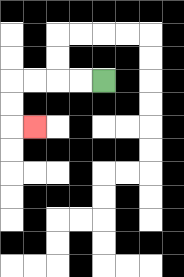{'start': '[4, 3]', 'end': '[1, 5]', 'path_directions': 'L,L,L,L,D,D,R', 'path_coordinates': '[[4, 3], [3, 3], [2, 3], [1, 3], [0, 3], [0, 4], [0, 5], [1, 5]]'}